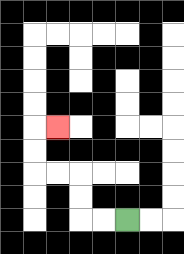{'start': '[5, 9]', 'end': '[2, 5]', 'path_directions': 'L,L,U,U,L,L,U,U,R', 'path_coordinates': '[[5, 9], [4, 9], [3, 9], [3, 8], [3, 7], [2, 7], [1, 7], [1, 6], [1, 5], [2, 5]]'}